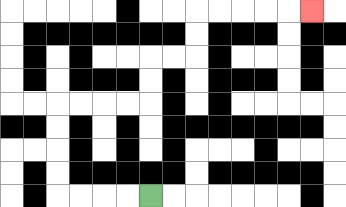{'start': '[6, 8]', 'end': '[13, 0]', 'path_directions': 'L,L,L,L,U,U,U,U,R,R,R,R,U,U,R,R,U,U,R,R,R,R,R', 'path_coordinates': '[[6, 8], [5, 8], [4, 8], [3, 8], [2, 8], [2, 7], [2, 6], [2, 5], [2, 4], [3, 4], [4, 4], [5, 4], [6, 4], [6, 3], [6, 2], [7, 2], [8, 2], [8, 1], [8, 0], [9, 0], [10, 0], [11, 0], [12, 0], [13, 0]]'}